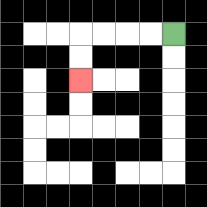{'start': '[7, 1]', 'end': '[3, 3]', 'path_directions': 'L,L,L,L,D,D', 'path_coordinates': '[[7, 1], [6, 1], [5, 1], [4, 1], [3, 1], [3, 2], [3, 3]]'}